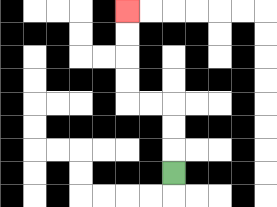{'start': '[7, 7]', 'end': '[5, 0]', 'path_directions': 'U,U,U,L,L,U,U,U,U', 'path_coordinates': '[[7, 7], [7, 6], [7, 5], [7, 4], [6, 4], [5, 4], [5, 3], [5, 2], [5, 1], [5, 0]]'}